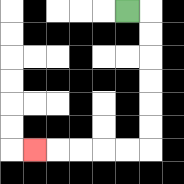{'start': '[5, 0]', 'end': '[1, 6]', 'path_directions': 'R,D,D,D,D,D,D,L,L,L,L,L', 'path_coordinates': '[[5, 0], [6, 0], [6, 1], [6, 2], [6, 3], [6, 4], [6, 5], [6, 6], [5, 6], [4, 6], [3, 6], [2, 6], [1, 6]]'}